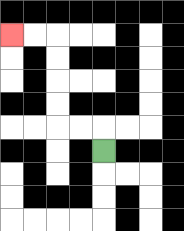{'start': '[4, 6]', 'end': '[0, 1]', 'path_directions': 'U,L,L,U,U,U,U,L,L', 'path_coordinates': '[[4, 6], [4, 5], [3, 5], [2, 5], [2, 4], [2, 3], [2, 2], [2, 1], [1, 1], [0, 1]]'}